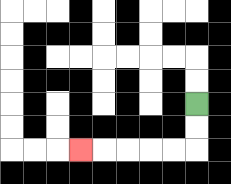{'start': '[8, 4]', 'end': '[3, 6]', 'path_directions': 'D,D,L,L,L,L,L', 'path_coordinates': '[[8, 4], [8, 5], [8, 6], [7, 6], [6, 6], [5, 6], [4, 6], [3, 6]]'}